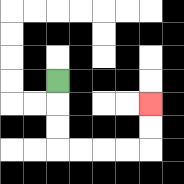{'start': '[2, 3]', 'end': '[6, 4]', 'path_directions': 'D,D,D,R,R,R,R,U,U', 'path_coordinates': '[[2, 3], [2, 4], [2, 5], [2, 6], [3, 6], [4, 6], [5, 6], [6, 6], [6, 5], [6, 4]]'}